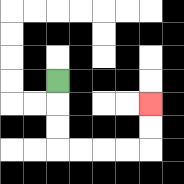{'start': '[2, 3]', 'end': '[6, 4]', 'path_directions': 'D,D,D,R,R,R,R,U,U', 'path_coordinates': '[[2, 3], [2, 4], [2, 5], [2, 6], [3, 6], [4, 6], [5, 6], [6, 6], [6, 5], [6, 4]]'}